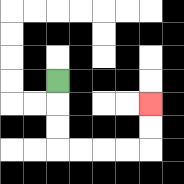{'start': '[2, 3]', 'end': '[6, 4]', 'path_directions': 'D,D,D,R,R,R,R,U,U', 'path_coordinates': '[[2, 3], [2, 4], [2, 5], [2, 6], [3, 6], [4, 6], [5, 6], [6, 6], [6, 5], [6, 4]]'}